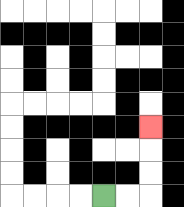{'start': '[4, 8]', 'end': '[6, 5]', 'path_directions': 'R,R,U,U,U', 'path_coordinates': '[[4, 8], [5, 8], [6, 8], [6, 7], [6, 6], [6, 5]]'}